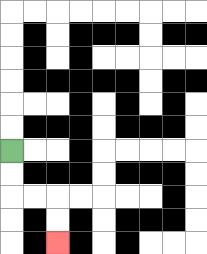{'start': '[0, 6]', 'end': '[2, 10]', 'path_directions': 'D,D,R,R,D,D', 'path_coordinates': '[[0, 6], [0, 7], [0, 8], [1, 8], [2, 8], [2, 9], [2, 10]]'}